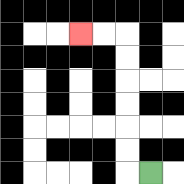{'start': '[6, 7]', 'end': '[3, 1]', 'path_directions': 'L,U,U,U,U,U,U,L,L', 'path_coordinates': '[[6, 7], [5, 7], [5, 6], [5, 5], [5, 4], [5, 3], [5, 2], [5, 1], [4, 1], [3, 1]]'}